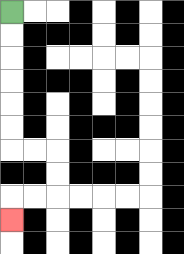{'start': '[0, 0]', 'end': '[0, 9]', 'path_directions': 'D,D,D,D,D,D,R,R,D,D,L,L,D', 'path_coordinates': '[[0, 0], [0, 1], [0, 2], [0, 3], [0, 4], [0, 5], [0, 6], [1, 6], [2, 6], [2, 7], [2, 8], [1, 8], [0, 8], [0, 9]]'}